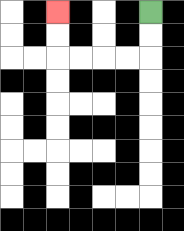{'start': '[6, 0]', 'end': '[2, 0]', 'path_directions': 'D,D,L,L,L,L,U,U', 'path_coordinates': '[[6, 0], [6, 1], [6, 2], [5, 2], [4, 2], [3, 2], [2, 2], [2, 1], [2, 0]]'}